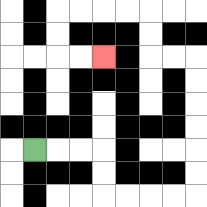{'start': '[1, 6]', 'end': '[4, 2]', 'path_directions': 'R,R,R,D,D,R,R,R,R,U,U,U,U,U,U,L,L,U,U,L,L,L,L,D,D,R,R', 'path_coordinates': '[[1, 6], [2, 6], [3, 6], [4, 6], [4, 7], [4, 8], [5, 8], [6, 8], [7, 8], [8, 8], [8, 7], [8, 6], [8, 5], [8, 4], [8, 3], [8, 2], [7, 2], [6, 2], [6, 1], [6, 0], [5, 0], [4, 0], [3, 0], [2, 0], [2, 1], [2, 2], [3, 2], [4, 2]]'}